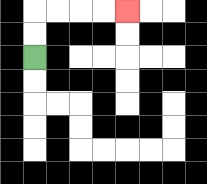{'start': '[1, 2]', 'end': '[5, 0]', 'path_directions': 'U,U,R,R,R,R', 'path_coordinates': '[[1, 2], [1, 1], [1, 0], [2, 0], [3, 0], [4, 0], [5, 0]]'}